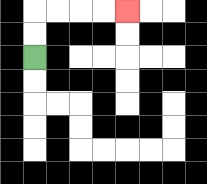{'start': '[1, 2]', 'end': '[5, 0]', 'path_directions': 'U,U,R,R,R,R', 'path_coordinates': '[[1, 2], [1, 1], [1, 0], [2, 0], [3, 0], [4, 0], [5, 0]]'}